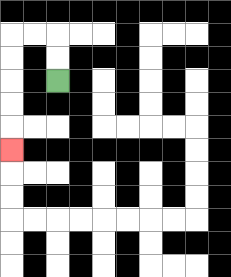{'start': '[2, 3]', 'end': '[0, 6]', 'path_directions': 'U,U,L,L,D,D,D,D,D', 'path_coordinates': '[[2, 3], [2, 2], [2, 1], [1, 1], [0, 1], [0, 2], [0, 3], [0, 4], [0, 5], [0, 6]]'}